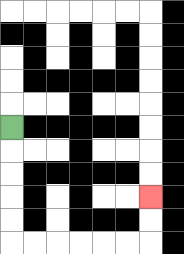{'start': '[0, 5]', 'end': '[6, 8]', 'path_directions': 'D,D,D,D,D,R,R,R,R,R,R,U,U', 'path_coordinates': '[[0, 5], [0, 6], [0, 7], [0, 8], [0, 9], [0, 10], [1, 10], [2, 10], [3, 10], [4, 10], [5, 10], [6, 10], [6, 9], [6, 8]]'}